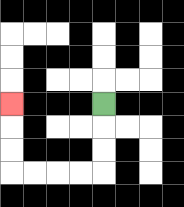{'start': '[4, 4]', 'end': '[0, 4]', 'path_directions': 'D,D,D,L,L,L,L,U,U,U', 'path_coordinates': '[[4, 4], [4, 5], [4, 6], [4, 7], [3, 7], [2, 7], [1, 7], [0, 7], [0, 6], [0, 5], [0, 4]]'}